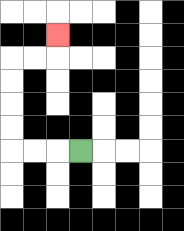{'start': '[3, 6]', 'end': '[2, 1]', 'path_directions': 'L,L,L,U,U,U,U,R,R,U', 'path_coordinates': '[[3, 6], [2, 6], [1, 6], [0, 6], [0, 5], [0, 4], [0, 3], [0, 2], [1, 2], [2, 2], [2, 1]]'}